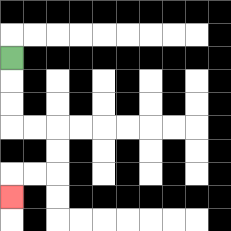{'start': '[0, 2]', 'end': '[0, 8]', 'path_directions': 'D,D,D,R,R,D,D,L,L,D', 'path_coordinates': '[[0, 2], [0, 3], [0, 4], [0, 5], [1, 5], [2, 5], [2, 6], [2, 7], [1, 7], [0, 7], [0, 8]]'}